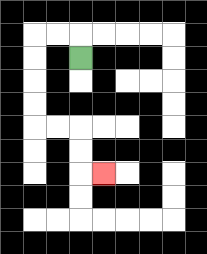{'start': '[3, 2]', 'end': '[4, 7]', 'path_directions': 'U,L,L,D,D,D,D,R,R,D,D,R', 'path_coordinates': '[[3, 2], [3, 1], [2, 1], [1, 1], [1, 2], [1, 3], [1, 4], [1, 5], [2, 5], [3, 5], [3, 6], [3, 7], [4, 7]]'}